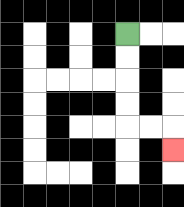{'start': '[5, 1]', 'end': '[7, 6]', 'path_directions': 'D,D,D,D,R,R,D', 'path_coordinates': '[[5, 1], [5, 2], [5, 3], [5, 4], [5, 5], [6, 5], [7, 5], [7, 6]]'}